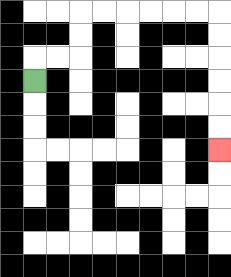{'start': '[1, 3]', 'end': '[9, 6]', 'path_directions': 'U,R,R,U,U,R,R,R,R,R,R,D,D,D,D,D,D', 'path_coordinates': '[[1, 3], [1, 2], [2, 2], [3, 2], [3, 1], [3, 0], [4, 0], [5, 0], [6, 0], [7, 0], [8, 0], [9, 0], [9, 1], [9, 2], [9, 3], [9, 4], [9, 5], [9, 6]]'}